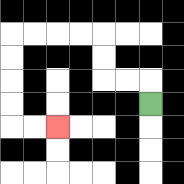{'start': '[6, 4]', 'end': '[2, 5]', 'path_directions': 'U,L,L,U,U,L,L,L,L,D,D,D,D,R,R', 'path_coordinates': '[[6, 4], [6, 3], [5, 3], [4, 3], [4, 2], [4, 1], [3, 1], [2, 1], [1, 1], [0, 1], [0, 2], [0, 3], [0, 4], [0, 5], [1, 5], [2, 5]]'}